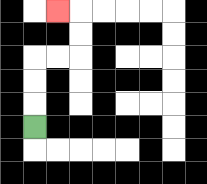{'start': '[1, 5]', 'end': '[2, 0]', 'path_directions': 'U,U,U,R,R,U,U,L', 'path_coordinates': '[[1, 5], [1, 4], [1, 3], [1, 2], [2, 2], [3, 2], [3, 1], [3, 0], [2, 0]]'}